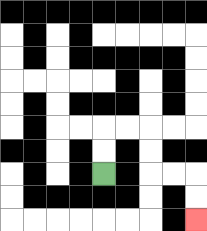{'start': '[4, 7]', 'end': '[8, 9]', 'path_directions': 'U,U,R,R,D,D,R,R,D,D', 'path_coordinates': '[[4, 7], [4, 6], [4, 5], [5, 5], [6, 5], [6, 6], [6, 7], [7, 7], [8, 7], [8, 8], [8, 9]]'}